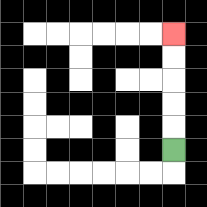{'start': '[7, 6]', 'end': '[7, 1]', 'path_directions': 'U,U,U,U,U', 'path_coordinates': '[[7, 6], [7, 5], [7, 4], [7, 3], [7, 2], [7, 1]]'}